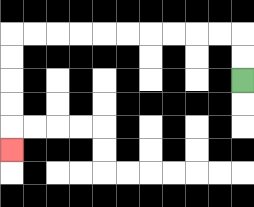{'start': '[10, 3]', 'end': '[0, 6]', 'path_directions': 'U,U,L,L,L,L,L,L,L,L,L,L,D,D,D,D,D', 'path_coordinates': '[[10, 3], [10, 2], [10, 1], [9, 1], [8, 1], [7, 1], [6, 1], [5, 1], [4, 1], [3, 1], [2, 1], [1, 1], [0, 1], [0, 2], [0, 3], [0, 4], [0, 5], [0, 6]]'}